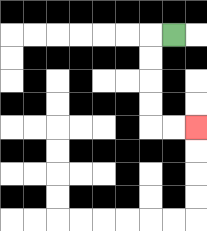{'start': '[7, 1]', 'end': '[8, 5]', 'path_directions': 'L,D,D,D,D,R,R', 'path_coordinates': '[[7, 1], [6, 1], [6, 2], [6, 3], [6, 4], [6, 5], [7, 5], [8, 5]]'}